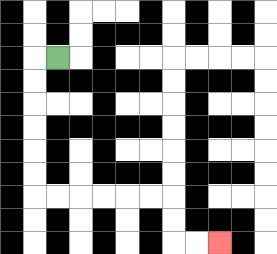{'start': '[2, 2]', 'end': '[9, 10]', 'path_directions': 'L,D,D,D,D,D,D,R,R,R,R,R,R,D,D,R,R', 'path_coordinates': '[[2, 2], [1, 2], [1, 3], [1, 4], [1, 5], [1, 6], [1, 7], [1, 8], [2, 8], [3, 8], [4, 8], [5, 8], [6, 8], [7, 8], [7, 9], [7, 10], [8, 10], [9, 10]]'}